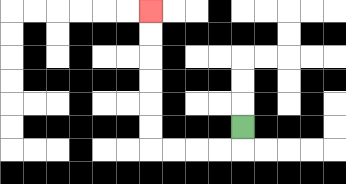{'start': '[10, 5]', 'end': '[6, 0]', 'path_directions': 'D,L,L,L,L,U,U,U,U,U,U', 'path_coordinates': '[[10, 5], [10, 6], [9, 6], [8, 6], [7, 6], [6, 6], [6, 5], [6, 4], [6, 3], [6, 2], [6, 1], [6, 0]]'}